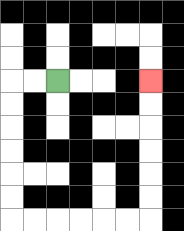{'start': '[2, 3]', 'end': '[6, 3]', 'path_directions': 'L,L,D,D,D,D,D,D,R,R,R,R,R,R,U,U,U,U,U,U', 'path_coordinates': '[[2, 3], [1, 3], [0, 3], [0, 4], [0, 5], [0, 6], [0, 7], [0, 8], [0, 9], [1, 9], [2, 9], [3, 9], [4, 9], [5, 9], [6, 9], [6, 8], [6, 7], [6, 6], [6, 5], [6, 4], [6, 3]]'}